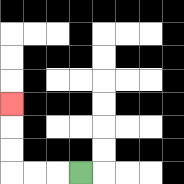{'start': '[3, 7]', 'end': '[0, 4]', 'path_directions': 'L,L,L,U,U,U', 'path_coordinates': '[[3, 7], [2, 7], [1, 7], [0, 7], [0, 6], [0, 5], [0, 4]]'}